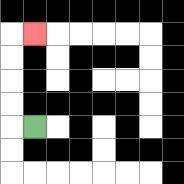{'start': '[1, 5]', 'end': '[1, 1]', 'path_directions': 'L,U,U,U,U,R', 'path_coordinates': '[[1, 5], [0, 5], [0, 4], [0, 3], [0, 2], [0, 1], [1, 1]]'}